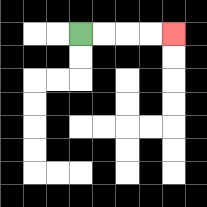{'start': '[3, 1]', 'end': '[7, 1]', 'path_directions': 'R,R,R,R', 'path_coordinates': '[[3, 1], [4, 1], [5, 1], [6, 1], [7, 1]]'}